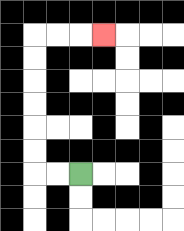{'start': '[3, 7]', 'end': '[4, 1]', 'path_directions': 'L,L,U,U,U,U,U,U,R,R,R', 'path_coordinates': '[[3, 7], [2, 7], [1, 7], [1, 6], [1, 5], [1, 4], [1, 3], [1, 2], [1, 1], [2, 1], [3, 1], [4, 1]]'}